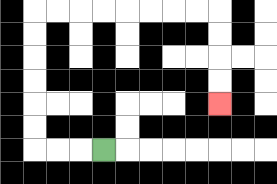{'start': '[4, 6]', 'end': '[9, 4]', 'path_directions': 'L,L,L,U,U,U,U,U,U,R,R,R,R,R,R,R,R,D,D,D,D', 'path_coordinates': '[[4, 6], [3, 6], [2, 6], [1, 6], [1, 5], [1, 4], [1, 3], [1, 2], [1, 1], [1, 0], [2, 0], [3, 0], [4, 0], [5, 0], [6, 0], [7, 0], [8, 0], [9, 0], [9, 1], [9, 2], [9, 3], [9, 4]]'}